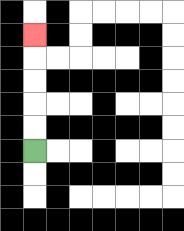{'start': '[1, 6]', 'end': '[1, 1]', 'path_directions': 'U,U,U,U,U', 'path_coordinates': '[[1, 6], [1, 5], [1, 4], [1, 3], [1, 2], [1, 1]]'}